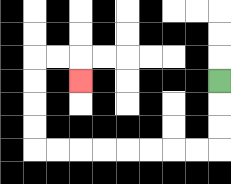{'start': '[9, 3]', 'end': '[3, 3]', 'path_directions': 'D,D,D,L,L,L,L,L,L,L,L,U,U,U,U,R,R,D', 'path_coordinates': '[[9, 3], [9, 4], [9, 5], [9, 6], [8, 6], [7, 6], [6, 6], [5, 6], [4, 6], [3, 6], [2, 6], [1, 6], [1, 5], [1, 4], [1, 3], [1, 2], [2, 2], [3, 2], [3, 3]]'}